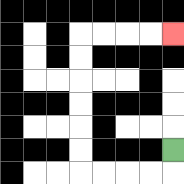{'start': '[7, 6]', 'end': '[7, 1]', 'path_directions': 'D,L,L,L,L,U,U,U,U,U,U,R,R,R,R', 'path_coordinates': '[[7, 6], [7, 7], [6, 7], [5, 7], [4, 7], [3, 7], [3, 6], [3, 5], [3, 4], [3, 3], [3, 2], [3, 1], [4, 1], [5, 1], [6, 1], [7, 1]]'}